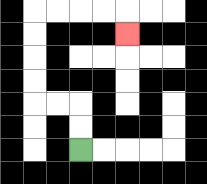{'start': '[3, 6]', 'end': '[5, 1]', 'path_directions': 'U,U,L,L,U,U,U,U,R,R,R,R,D', 'path_coordinates': '[[3, 6], [3, 5], [3, 4], [2, 4], [1, 4], [1, 3], [1, 2], [1, 1], [1, 0], [2, 0], [3, 0], [4, 0], [5, 0], [5, 1]]'}